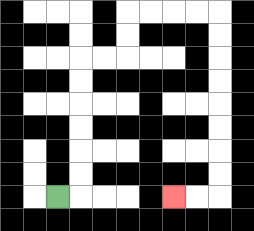{'start': '[2, 8]', 'end': '[7, 8]', 'path_directions': 'R,U,U,U,U,U,U,R,R,U,U,R,R,R,R,D,D,D,D,D,D,D,D,L,L', 'path_coordinates': '[[2, 8], [3, 8], [3, 7], [3, 6], [3, 5], [3, 4], [3, 3], [3, 2], [4, 2], [5, 2], [5, 1], [5, 0], [6, 0], [7, 0], [8, 0], [9, 0], [9, 1], [9, 2], [9, 3], [9, 4], [9, 5], [9, 6], [9, 7], [9, 8], [8, 8], [7, 8]]'}